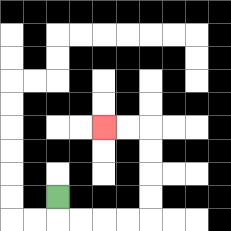{'start': '[2, 8]', 'end': '[4, 5]', 'path_directions': 'D,R,R,R,R,U,U,U,U,L,L', 'path_coordinates': '[[2, 8], [2, 9], [3, 9], [4, 9], [5, 9], [6, 9], [6, 8], [6, 7], [6, 6], [6, 5], [5, 5], [4, 5]]'}